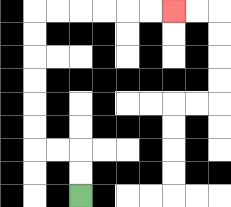{'start': '[3, 8]', 'end': '[7, 0]', 'path_directions': 'U,U,L,L,U,U,U,U,U,U,R,R,R,R,R,R', 'path_coordinates': '[[3, 8], [3, 7], [3, 6], [2, 6], [1, 6], [1, 5], [1, 4], [1, 3], [1, 2], [1, 1], [1, 0], [2, 0], [3, 0], [4, 0], [5, 0], [6, 0], [7, 0]]'}